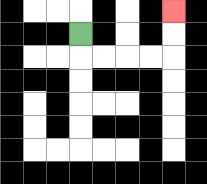{'start': '[3, 1]', 'end': '[7, 0]', 'path_directions': 'D,R,R,R,R,U,U', 'path_coordinates': '[[3, 1], [3, 2], [4, 2], [5, 2], [6, 2], [7, 2], [7, 1], [7, 0]]'}